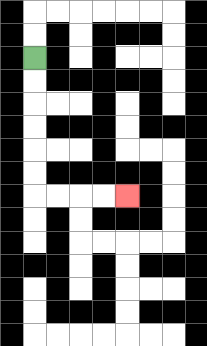{'start': '[1, 2]', 'end': '[5, 8]', 'path_directions': 'D,D,D,D,D,D,R,R,R,R', 'path_coordinates': '[[1, 2], [1, 3], [1, 4], [1, 5], [1, 6], [1, 7], [1, 8], [2, 8], [3, 8], [4, 8], [5, 8]]'}